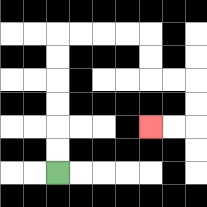{'start': '[2, 7]', 'end': '[6, 5]', 'path_directions': 'U,U,U,U,U,U,R,R,R,R,D,D,R,R,D,D,L,L', 'path_coordinates': '[[2, 7], [2, 6], [2, 5], [2, 4], [2, 3], [2, 2], [2, 1], [3, 1], [4, 1], [5, 1], [6, 1], [6, 2], [6, 3], [7, 3], [8, 3], [8, 4], [8, 5], [7, 5], [6, 5]]'}